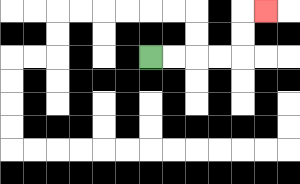{'start': '[6, 2]', 'end': '[11, 0]', 'path_directions': 'R,R,R,R,U,U,R', 'path_coordinates': '[[6, 2], [7, 2], [8, 2], [9, 2], [10, 2], [10, 1], [10, 0], [11, 0]]'}